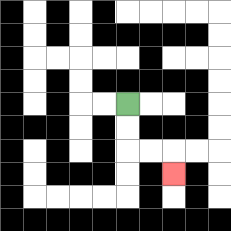{'start': '[5, 4]', 'end': '[7, 7]', 'path_directions': 'D,D,R,R,D', 'path_coordinates': '[[5, 4], [5, 5], [5, 6], [6, 6], [7, 6], [7, 7]]'}